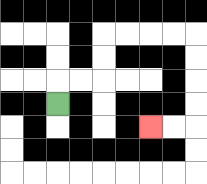{'start': '[2, 4]', 'end': '[6, 5]', 'path_directions': 'U,R,R,U,U,R,R,R,R,D,D,D,D,L,L', 'path_coordinates': '[[2, 4], [2, 3], [3, 3], [4, 3], [4, 2], [4, 1], [5, 1], [6, 1], [7, 1], [8, 1], [8, 2], [8, 3], [8, 4], [8, 5], [7, 5], [6, 5]]'}